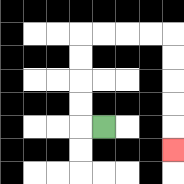{'start': '[4, 5]', 'end': '[7, 6]', 'path_directions': 'L,U,U,U,U,R,R,R,R,D,D,D,D,D', 'path_coordinates': '[[4, 5], [3, 5], [3, 4], [3, 3], [3, 2], [3, 1], [4, 1], [5, 1], [6, 1], [7, 1], [7, 2], [7, 3], [7, 4], [7, 5], [7, 6]]'}